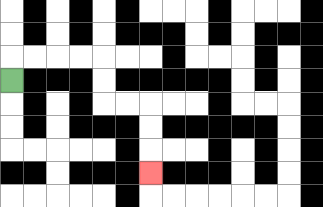{'start': '[0, 3]', 'end': '[6, 7]', 'path_directions': 'U,R,R,R,R,D,D,R,R,D,D,D', 'path_coordinates': '[[0, 3], [0, 2], [1, 2], [2, 2], [3, 2], [4, 2], [4, 3], [4, 4], [5, 4], [6, 4], [6, 5], [6, 6], [6, 7]]'}